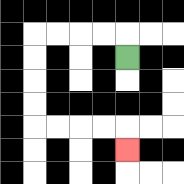{'start': '[5, 2]', 'end': '[5, 6]', 'path_directions': 'U,L,L,L,L,D,D,D,D,R,R,R,R,D', 'path_coordinates': '[[5, 2], [5, 1], [4, 1], [3, 1], [2, 1], [1, 1], [1, 2], [1, 3], [1, 4], [1, 5], [2, 5], [3, 5], [4, 5], [5, 5], [5, 6]]'}